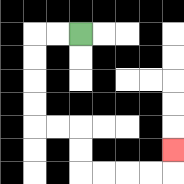{'start': '[3, 1]', 'end': '[7, 6]', 'path_directions': 'L,L,D,D,D,D,R,R,D,D,R,R,R,R,U', 'path_coordinates': '[[3, 1], [2, 1], [1, 1], [1, 2], [1, 3], [1, 4], [1, 5], [2, 5], [3, 5], [3, 6], [3, 7], [4, 7], [5, 7], [6, 7], [7, 7], [7, 6]]'}